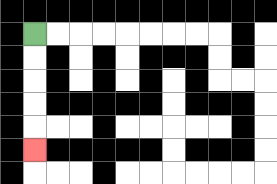{'start': '[1, 1]', 'end': '[1, 6]', 'path_directions': 'D,D,D,D,D', 'path_coordinates': '[[1, 1], [1, 2], [1, 3], [1, 4], [1, 5], [1, 6]]'}